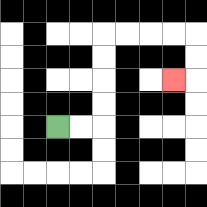{'start': '[2, 5]', 'end': '[7, 3]', 'path_directions': 'R,R,U,U,U,U,R,R,R,R,D,D,L', 'path_coordinates': '[[2, 5], [3, 5], [4, 5], [4, 4], [4, 3], [4, 2], [4, 1], [5, 1], [6, 1], [7, 1], [8, 1], [8, 2], [8, 3], [7, 3]]'}